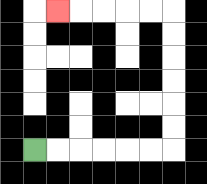{'start': '[1, 6]', 'end': '[2, 0]', 'path_directions': 'R,R,R,R,R,R,U,U,U,U,U,U,L,L,L,L,L', 'path_coordinates': '[[1, 6], [2, 6], [3, 6], [4, 6], [5, 6], [6, 6], [7, 6], [7, 5], [7, 4], [7, 3], [7, 2], [7, 1], [7, 0], [6, 0], [5, 0], [4, 0], [3, 0], [2, 0]]'}